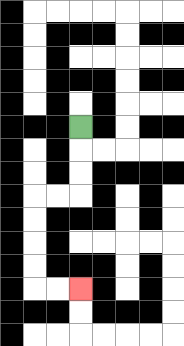{'start': '[3, 5]', 'end': '[3, 12]', 'path_directions': 'D,D,D,L,L,D,D,D,D,R,R', 'path_coordinates': '[[3, 5], [3, 6], [3, 7], [3, 8], [2, 8], [1, 8], [1, 9], [1, 10], [1, 11], [1, 12], [2, 12], [3, 12]]'}